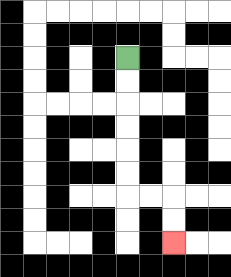{'start': '[5, 2]', 'end': '[7, 10]', 'path_directions': 'D,D,D,D,D,D,R,R,D,D', 'path_coordinates': '[[5, 2], [5, 3], [5, 4], [5, 5], [5, 6], [5, 7], [5, 8], [6, 8], [7, 8], [7, 9], [7, 10]]'}